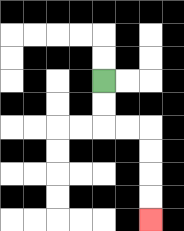{'start': '[4, 3]', 'end': '[6, 9]', 'path_directions': 'D,D,R,R,D,D,D,D', 'path_coordinates': '[[4, 3], [4, 4], [4, 5], [5, 5], [6, 5], [6, 6], [6, 7], [6, 8], [6, 9]]'}